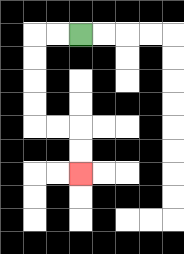{'start': '[3, 1]', 'end': '[3, 7]', 'path_directions': 'L,L,D,D,D,D,R,R,D,D', 'path_coordinates': '[[3, 1], [2, 1], [1, 1], [1, 2], [1, 3], [1, 4], [1, 5], [2, 5], [3, 5], [3, 6], [3, 7]]'}